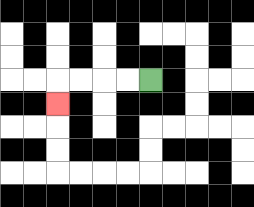{'start': '[6, 3]', 'end': '[2, 4]', 'path_directions': 'L,L,L,L,D', 'path_coordinates': '[[6, 3], [5, 3], [4, 3], [3, 3], [2, 3], [2, 4]]'}